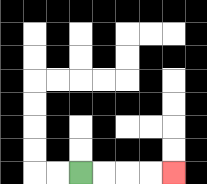{'start': '[3, 7]', 'end': '[7, 7]', 'path_directions': 'R,R,R,R', 'path_coordinates': '[[3, 7], [4, 7], [5, 7], [6, 7], [7, 7]]'}